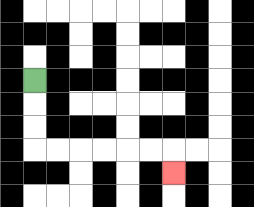{'start': '[1, 3]', 'end': '[7, 7]', 'path_directions': 'D,D,D,R,R,R,R,R,R,D', 'path_coordinates': '[[1, 3], [1, 4], [1, 5], [1, 6], [2, 6], [3, 6], [4, 6], [5, 6], [6, 6], [7, 6], [7, 7]]'}